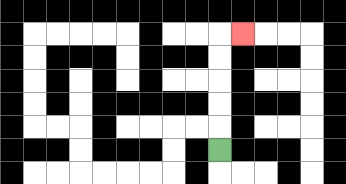{'start': '[9, 6]', 'end': '[10, 1]', 'path_directions': 'U,U,U,U,U,R', 'path_coordinates': '[[9, 6], [9, 5], [9, 4], [9, 3], [9, 2], [9, 1], [10, 1]]'}